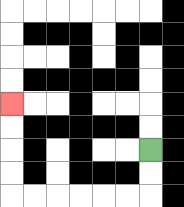{'start': '[6, 6]', 'end': '[0, 4]', 'path_directions': 'D,D,L,L,L,L,L,L,U,U,U,U', 'path_coordinates': '[[6, 6], [6, 7], [6, 8], [5, 8], [4, 8], [3, 8], [2, 8], [1, 8], [0, 8], [0, 7], [0, 6], [0, 5], [0, 4]]'}